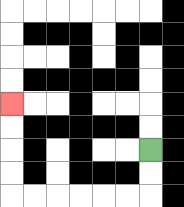{'start': '[6, 6]', 'end': '[0, 4]', 'path_directions': 'D,D,L,L,L,L,L,L,U,U,U,U', 'path_coordinates': '[[6, 6], [6, 7], [6, 8], [5, 8], [4, 8], [3, 8], [2, 8], [1, 8], [0, 8], [0, 7], [0, 6], [0, 5], [0, 4]]'}